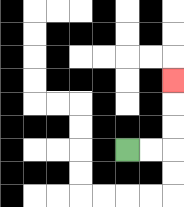{'start': '[5, 6]', 'end': '[7, 3]', 'path_directions': 'R,R,U,U,U', 'path_coordinates': '[[5, 6], [6, 6], [7, 6], [7, 5], [7, 4], [7, 3]]'}